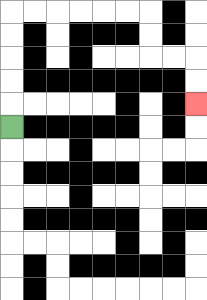{'start': '[0, 5]', 'end': '[8, 4]', 'path_directions': 'U,U,U,U,U,R,R,R,R,R,R,D,D,R,R,D,D', 'path_coordinates': '[[0, 5], [0, 4], [0, 3], [0, 2], [0, 1], [0, 0], [1, 0], [2, 0], [3, 0], [4, 0], [5, 0], [6, 0], [6, 1], [6, 2], [7, 2], [8, 2], [8, 3], [8, 4]]'}